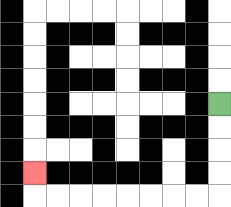{'start': '[9, 4]', 'end': '[1, 7]', 'path_directions': 'D,D,D,D,L,L,L,L,L,L,L,L,U', 'path_coordinates': '[[9, 4], [9, 5], [9, 6], [9, 7], [9, 8], [8, 8], [7, 8], [6, 8], [5, 8], [4, 8], [3, 8], [2, 8], [1, 8], [1, 7]]'}